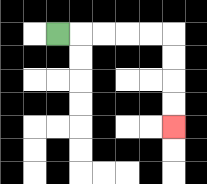{'start': '[2, 1]', 'end': '[7, 5]', 'path_directions': 'R,R,R,R,R,D,D,D,D', 'path_coordinates': '[[2, 1], [3, 1], [4, 1], [5, 1], [6, 1], [7, 1], [7, 2], [7, 3], [7, 4], [7, 5]]'}